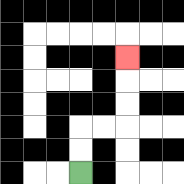{'start': '[3, 7]', 'end': '[5, 2]', 'path_directions': 'U,U,R,R,U,U,U', 'path_coordinates': '[[3, 7], [3, 6], [3, 5], [4, 5], [5, 5], [5, 4], [5, 3], [5, 2]]'}